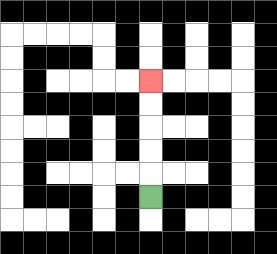{'start': '[6, 8]', 'end': '[6, 3]', 'path_directions': 'U,U,U,U,U', 'path_coordinates': '[[6, 8], [6, 7], [6, 6], [6, 5], [6, 4], [6, 3]]'}